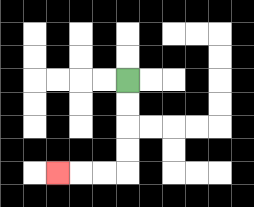{'start': '[5, 3]', 'end': '[2, 7]', 'path_directions': 'D,D,D,D,L,L,L', 'path_coordinates': '[[5, 3], [5, 4], [5, 5], [5, 6], [5, 7], [4, 7], [3, 7], [2, 7]]'}